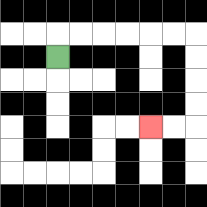{'start': '[2, 2]', 'end': '[6, 5]', 'path_directions': 'U,R,R,R,R,R,R,D,D,D,D,L,L', 'path_coordinates': '[[2, 2], [2, 1], [3, 1], [4, 1], [5, 1], [6, 1], [7, 1], [8, 1], [8, 2], [8, 3], [8, 4], [8, 5], [7, 5], [6, 5]]'}